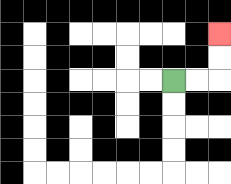{'start': '[7, 3]', 'end': '[9, 1]', 'path_directions': 'R,R,U,U', 'path_coordinates': '[[7, 3], [8, 3], [9, 3], [9, 2], [9, 1]]'}